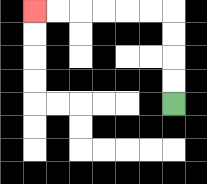{'start': '[7, 4]', 'end': '[1, 0]', 'path_directions': 'U,U,U,U,L,L,L,L,L,L', 'path_coordinates': '[[7, 4], [7, 3], [7, 2], [7, 1], [7, 0], [6, 0], [5, 0], [4, 0], [3, 0], [2, 0], [1, 0]]'}